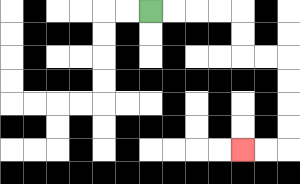{'start': '[6, 0]', 'end': '[10, 6]', 'path_directions': 'R,R,R,R,D,D,R,R,D,D,D,D,L,L', 'path_coordinates': '[[6, 0], [7, 0], [8, 0], [9, 0], [10, 0], [10, 1], [10, 2], [11, 2], [12, 2], [12, 3], [12, 4], [12, 5], [12, 6], [11, 6], [10, 6]]'}